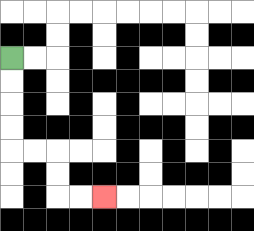{'start': '[0, 2]', 'end': '[4, 8]', 'path_directions': 'D,D,D,D,R,R,D,D,R,R', 'path_coordinates': '[[0, 2], [0, 3], [0, 4], [0, 5], [0, 6], [1, 6], [2, 6], [2, 7], [2, 8], [3, 8], [4, 8]]'}